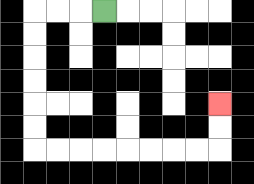{'start': '[4, 0]', 'end': '[9, 4]', 'path_directions': 'L,L,L,D,D,D,D,D,D,R,R,R,R,R,R,R,R,U,U', 'path_coordinates': '[[4, 0], [3, 0], [2, 0], [1, 0], [1, 1], [1, 2], [1, 3], [1, 4], [1, 5], [1, 6], [2, 6], [3, 6], [4, 6], [5, 6], [6, 6], [7, 6], [8, 6], [9, 6], [9, 5], [9, 4]]'}